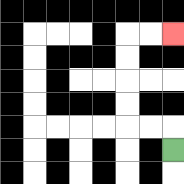{'start': '[7, 6]', 'end': '[7, 1]', 'path_directions': 'U,L,L,U,U,U,U,R,R', 'path_coordinates': '[[7, 6], [7, 5], [6, 5], [5, 5], [5, 4], [5, 3], [5, 2], [5, 1], [6, 1], [7, 1]]'}